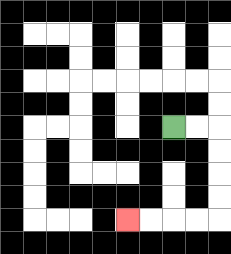{'start': '[7, 5]', 'end': '[5, 9]', 'path_directions': 'R,R,D,D,D,D,L,L,L,L', 'path_coordinates': '[[7, 5], [8, 5], [9, 5], [9, 6], [9, 7], [9, 8], [9, 9], [8, 9], [7, 9], [6, 9], [5, 9]]'}